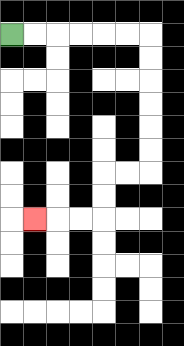{'start': '[0, 1]', 'end': '[1, 9]', 'path_directions': 'R,R,R,R,R,R,D,D,D,D,D,D,L,L,D,D,L,L,L', 'path_coordinates': '[[0, 1], [1, 1], [2, 1], [3, 1], [4, 1], [5, 1], [6, 1], [6, 2], [6, 3], [6, 4], [6, 5], [6, 6], [6, 7], [5, 7], [4, 7], [4, 8], [4, 9], [3, 9], [2, 9], [1, 9]]'}